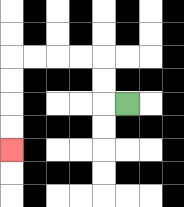{'start': '[5, 4]', 'end': '[0, 6]', 'path_directions': 'L,U,U,L,L,L,L,D,D,D,D', 'path_coordinates': '[[5, 4], [4, 4], [4, 3], [4, 2], [3, 2], [2, 2], [1, 2], [0, 2], [0, 3], [0, 4], [0, 5], [0, 6]]'}